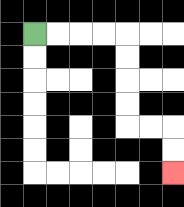{'start': '[1, 1]', 'end': '[7, 7]', 'path_directions': 'R,R,R,R,D,D,D,D,R,R,D,D', 'path_coordinates': '[[1, 1], [2, 1], [3, 1], [4, 1], [5, 1], [5, 2], [5, 3], [5, 4], [5, 5], [6, 5], [7, 5], [7, 6], [7, 7]]'}